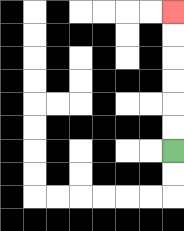{'start': '[7, 6]', 'end': '[7, 0]', 'path_directions': 'U,U,U,U,U,U', 'path_coordinates': '[[7, 6], [7, 5], [7, 4], [7, 3], [7, 2], [7, 1], [7, 0]]'}